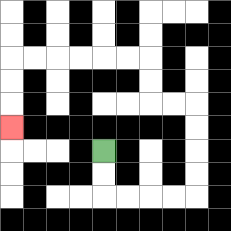{'start': '[4, 6]', 'end': '[0, 5]', 'path_directions': 'D,D,R,R,R,R,U,U,U,U,L,L,U,U,L,L,L,L,L,L,D,D,D', 'path_coordinates': '[[4, 6], [4, 7], [4, 8], [5, 8], [6, 8], [7, 8], [8, 8], [8, 7], [8, 6], [8, 5], [8, 4], [7, 4], [6, 4], [6, 3], [6, 2], [5, 2], [4, 2], [3, 2], [2, 2], [1, 2], [0, 2], [0, 3], [0, 4], [0, 5]]'}